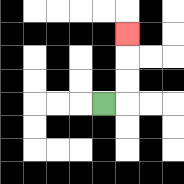{'start': '[4, 4]', 'end': '[5, 1]', 'path_directions': 'R,U,U,U', 'path_coordinates': '[[4, 4], [5, 4], [5, 3], [5, 2], [5, 1]]'}